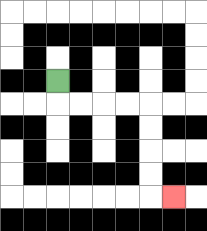{'start': '[2, 3]', 'end': '[7, 8]', 'path_directions': 'D,R,R,R,R,D,D,D,D,R', 'path_coordinates': '[[2, 3], [2, 4], [3, 4], [4, 4], [5, 4], [6, 4], [6, 5], [6, 6], [6, 7], [6, 8], [7, 8]]'}